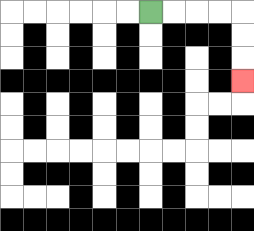{'start': '[6, 0]', 'end': '[10, 3]', 'path_directions': 'R,R,R,R,D,D,D', 'path_coordinates': '[[6, 0], [7, 0], [8, 0], [9, 0], [10, 0], [10, 1], [10, 2], [10, 3]]'}